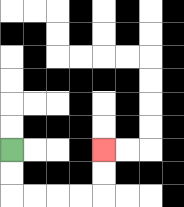{'start': '[0, 6]', 'end': '[4, 6]', 'path_directions': 'D,D,R,R,R,R,U,U', 'path_coordinates': '[[0, 6], [0, 7], [0, 8], [1, 8], [2, 8], [3, 8], [4, 8], [4, 7], [4, 6]]'}